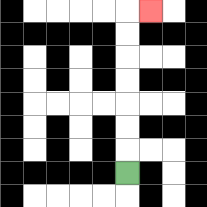{'start': '[5, 7]', 'end': '[6, 0]', 'path_directions': 'U,U,U,U,U,U,U,R', 'path_coordinates': '[[5, 7], [5, 6], [5, 5], [5, 4], [5, 3], [5, 2], [5, 1], [5, 0], [6, 0]]'}